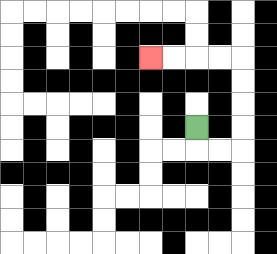{'start': '[8, 5]', 'end': '[6, 2]', 'path_directions': 'D,R,R,U,U,U,U,L,L,L,L', 'path_coordinates': '[[8, 5], [8, 6], [9, 6], [10, 6], [10, 5], [10, 4], [10, 3], [10, 2], [9, 2], [8, 2], [7, 2], [6, 2]]'}